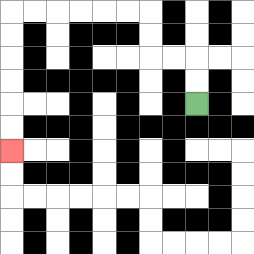{'start': '[8, 4]', 'end': '[0, 6]', 'path_directions': 'U,U,L,L,U,U,L,L,L,L,L,L,D,D,D,D,D,D', 'path_coordinates': '[[8, 4], [8, 3], [8, 2], [7, 2], [6, 2], [6, 1], [6, 0], [5, 0], [4, 0], [3, 0], [2, 0], [1, 0], [0, 0], [0, 1], [0, 2], [0, 3], [0, 4], [0, 5], [0, 6]]'}